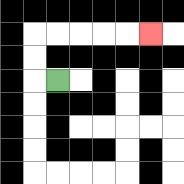{'start': '[2, 3]', 'end': '[6, 1]', 'path_directions': 'L,U,U,R,R,R,R,R', 'path_coordinates': '[[2, 3], [1, 3], [1, 2], [1, 1], [2, 1], [3, 1], [4, 1], [5, 1], [6, 1]]'}